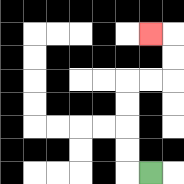{'start': '[6, 7]', 'end': '[6, 1]', 'path_directions': 'L,U,U,U,U,R,R,U,U,L', 'path_coordinates': '[[6, 7], [5, 7], [5, 6], [5, 5], [5, 4], [5, 3], [6, 3], [7, 3], [7, 2], [7, 1], [6, 1]]'}